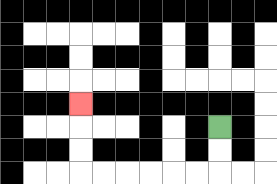{'start': '[9, 5]', 'end': '[3, 4]', 'path_directions': 'D,D,L,L,L,L,L,L,U,U,U', 'path_coordinates': '[[9, 5], [9, 6], [9, 7], [8, 7], [7, 7], [6, 7], [5, 7], [4, 7], [3, 7], [3, 6], [3, 5], [3, 4]]'}